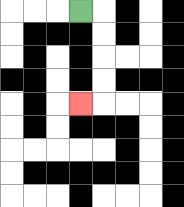{'start': '[3, 0]', 'end': '[3, 4]', 'path_directions': 'R,D,D,D,D,L', 'path_coordinates': '[[3, 0], [4, 0], [4, 1], [4, 2], [4, 3], [4, 4], [3, 4]]'}